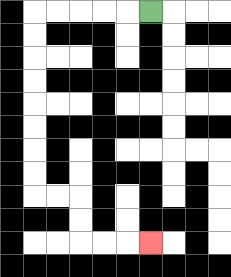{'start': '[6, 0]', 'end': '[6, 10]', 'path_directions': 'L,L,L,L,L,D,D,D,D,D,D,D,D,R,R,D,D,R,R,R', 'path_coordinates': '[[6, 0], [5, 0], [4, 0], [3, 0], [2, 0], [1, 0], [1, 1], [1, 2], [1, 3], [1, 4], [1, 5], [1, 6], [1, 7], [1, 8], [2, 8], [3, 8], [3, 9], [3, 10], [4, 10], [5, 10], [6, 10]]'}